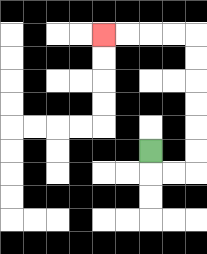{'start': '[6, 6]', 'end': '[4, 1]', 'path_directions': 'D,R,R,U,U,U,U,U,U,L,L,L,L', 'path_coordinates': '[[6, 6], [6, 7], [7, 7], [8, 7], [8, 6], [8, 5], [8, 4], [8, 3], [8, 2], [8, 1], [7, 1], [6, 1], [5, 1], [4, 1]]'}